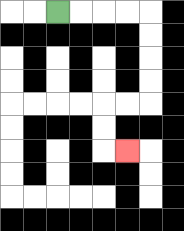{'start': '[2, 0]', 'end': '[5, 6]', 'path_directions': 'R,R,R,R,D,D,D,D,L,L,D,D,R', 'path_coordinates': '[[2, 0], [3, 0], [4, 0], [5, 0], [6, 0], [6, 1], [6, 2], [6, 3], [6, 4], [5, 4], [4, 4], [4, 5], [4, 6], [5, 6]]'}